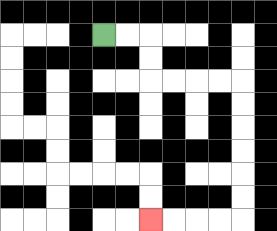{'start': '[4, 1]', 'end': '[6, 9]', 'path_directions': 'R,R,D,D,R,R,R,R,D,D,D,D,D,D,L,L,L,L', 'path_coordinates': '[[4, 1], [5, 1], [6, 1], [6, 2], [6, 3], [7, 3], [8, 3], [9, 3], [10, 3], [10, 4], [10, 5], [10, 6], [10, 7], [10, 8], [10, 9], [9, 9], [8, 9], [7, 9], [6, 9]]'}